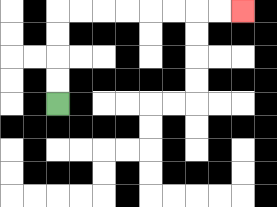{'start': '[2, 4]', 'end': '[10, 0]', 'path_directions': 'U,U,U,U,R,R,R,R,R,R,R,R', 'path_coordinates': '[[2, 4], [2, 3], [2, 2], [2, 1], [2, 0], [3, 0], [4, 0], [5, 0], [6, 0], [7, 0], [8, 0], [9, 0], [10, 0]]'}